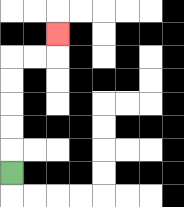{'start': '[0, 7]', 'end': '[2, 1]', 'path_directions': 'U,U,U,U,U,R,R,U', 'path_coordinates': '[[0, 7], [0, 6], [0, 5], [0, 4], [0, 3], [0, 2], [1, 2], [2, 2], [2, 1]]'}